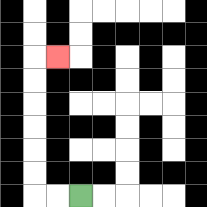{'start': '[3, 8]', 'end': '[2, 2]', 'path_directions': 'L,L,U,U,U,U,U,U,R', 'path_coordinates': '[[3, 8], [2, 8], [1, 8], [1, 7], [1, 6], [1, 5], [1, 4], [1, 3], [1, 2], [2, 2]]'}